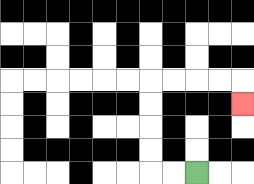{'start': '[8, 7]', 'end': '[10, 4]', 'path_directions': 'L,L,U,U,U,U,R,R,R,R,D', 'path_coordinates': '[[8, 7], [7, 7], [6, 7], [6, 6], [6, 5], [6, 4], [6, 3], [7, 3], [8, 3], [9, 3], [10, 3], [10, 4]]'}